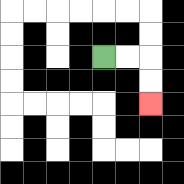{'start': '[4, 2]', 'end': '[6, 4]', 'path_directions': 'R,R,D,D', 'path_coordinates': '[[4, 2], [5, 2], [6, 2], [6, 3], [6, 4]]'}